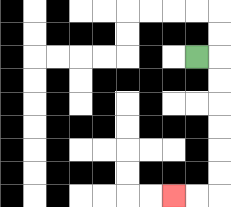{'start': '[8, 2]', 'end': '[7, 8]', 'path_directions': 'R,D,D,D,D,D,D,L,L', 'path_coordinates': '[[8, 2], [9, 2], [9, 3], [9, 4], [9, 5], [9, 6], [9, 7], [9, 8], [8, 8], [7, 8]]'}